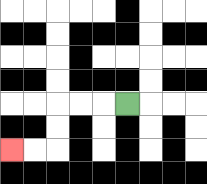{'start': '[5, 4]', 'end': '[0, 6]', 'path_directions': 'L,L,L,D,D,L,L', 'path_coordinates': '[[5, 4], [4, 4], [3, 4], [2, 4], [2, 5], [2, 6], [1, 6], [0, 6]]'}